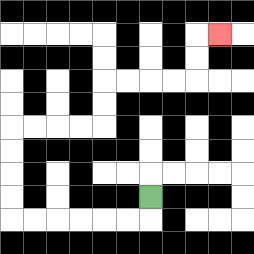{'start': '[6, 8]', 'end': '[9, 1]', 'path_directions': 'D,L,L,L,L,L,L,U,U,U,U,R,R,R,R,U,U,R,R,R,R,U,U,R', 'path_coordinates': '[[6, 8], [6, 9], [5, 9], [4, 9], [3, 9], [2, 9], [1, 9], [0, 9], [0, 8], [0, 7], [0, 6], [0, 5], [1, 5], [2, 5], [3, 5], [4, 5], [4, 4], [4, 3], [5, 3], [6, 3], [7, 3], [8, 3], [8, 2], [8, 1], [9, 1]]'}